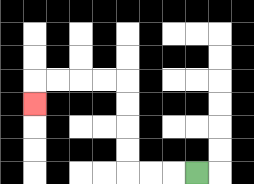{'start': '[8, 7]', 'end': '[1, 4]', 'path_directions': 'L,L,L,U,U,U,U,L,L,L,L,D', 'path_coordinates': '[[8, 7], [7, 7], [6, 7], [5, 7], [5, 6], [5, 5], [5, 4], [5, 3], [4, 3], [3, 3], [2, 3], [1, 3], [1, 4]]'}